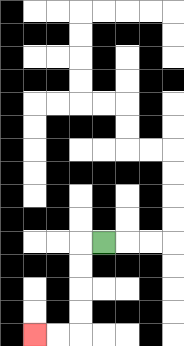{'start': '[4, 10]', 'end': '[1, 14]', 'path_directions': 'L,D,D,D,D,L,L', 'path_coordinates': '[[4, 10], [3, 10], [3, 11], [3, 12], [3, 13], [3, 14], [2, 14], [1, 14]]'}